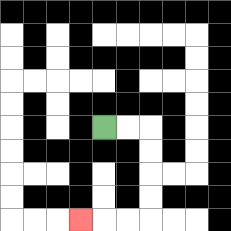{'start': '[4, 5]', 'end': '[3, 9]', 'path_directions': 'R,R,D,D,D,D,L,L,L', 'path_coordinates': '[[4, 5], [5, 5], [6, 5], [6, 6], [6, 7], [6, 8], [6, 9], [5, 9], [4, 9], [3, 9]]'}